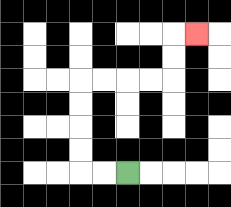{'start': '[5, 7]', 'end': '[8, 1]', 'path_directions': 'L,L,U,U,U,U,R,R,R,R,U,U,R', 'path_coordinates': '[[5, 7], [4, 7], [3, 7], [3, 6], [3, 5], [3, 4], [3, 3], [4, 3], [5, 3], [6, 3], [7, 3], [7, 2], [7, 1], [8, 1]]'}